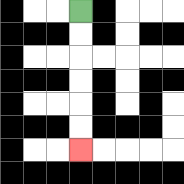{'start': '[3, 0]', 'end': '[3, 6]', 'path_directions': 'D,D,D,D,D,D', 'path_coordinates': '[[3, 0], [3, 1], [3, 2], [3, 3], [3, 4], [3, 5], [3, 6]]'}